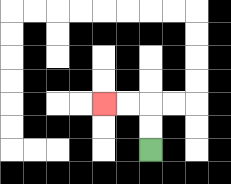{'start': '[6, 6]', 'end': '[4, 4]', 'path_directions': 'U,U,L,L', 'path_coordinates': '[[6, 6], [6, 5], [6, 4], [5, 4], [4, 4]]'}